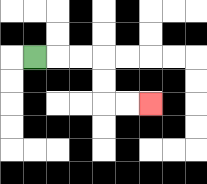{'start': '[1, 2]', 'end': '[6, 4]', 'path_directions': 'R,R,R,D,D,R,R', 'path_coordinates': '[[1, 2], [2, 2], [3, 2], [4, 2], [4, 3], [4, 4], [5, 4], [6, 4]]'}